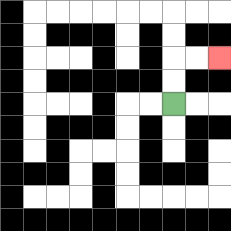{'start': '[7, 4]', 'end': '[9, 2]', 'path_directions': 'U,U,R,R', 'path_coordinates': '[[7, 4], [7, 3], [7, 2], [8, 2], [9, 2]]'}